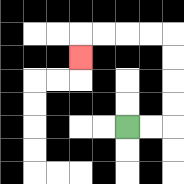{'start': '[5, 5]', 'end': '[3, 2]', 'path_directions': 'R,R,U,U,U,U,L,L,L,L,D', 'path_coordinates': '[[5, 5], [6, 5], [7, 5], [7, 4], [7, 3], [7, 2], [7, 1], [6, 1], [5, 1], [4, 1], [3, 1], [3, 2]]'}